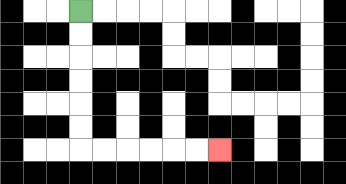{'start': '[3, 0]', 'end': '[9, 6]', 'path_directions': 'D,D,D,D,D,D,R,R,R,R,R,R', 'path_coordinates': '[[3, 0], [3, 1], [3, 2], [3, 3], [3, 4], [3, 5], [3, 6], [4, 6], [5, 6], [6, 6], [7, 6], [8, 6], [9, 6]]'}